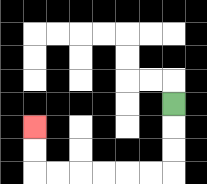{'start': '[7, 4]', 'end': '[1, 5]', 'path_directions': 'D,D,D,L,L,L,L,L,L,U,U', 'path_coordinates': '[[7, 4], [7, 5], [7, 6], [7, 7], [6, 7], [5, 7], [4, 7], [3, 7], [2, 7], [1, 7], [1, 6], [1, 5]]'}